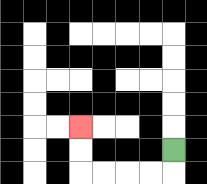{'start': '[7, 6]', 'end': '[3, 5]', 'path_directions': 'D,L,L,L,L,U,U', 'path_coordinates': '[[7, 6], [7, 7], [6, 7], [5, 7], [4, 7], [3, 7], [3, 6], [3, 5]]'}